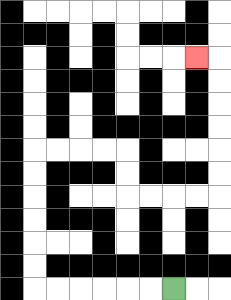{'start': '[7, 12]', 'end': '[8, 2]', 'path_directions': 'L,L,L,L,L,L,U,U,U,U,U,U,R,R,R,R,D,D,R,R,R,R,U,U,U,U,U,U,L', 'path_coordinates': '[[7, 12], [6, 12], [5, 12], [4, 12], [3, 12], [2, 12], [1, 12], [1, 11], [1, 10], [1, 9], [1, 8], [1, 7], [1, 6], [2, 6], [3, 6], [4, 6], [5, 6], [5, 7], [5, 8], [6, 8], [7, 8], [8, 8], [9, 8], [9, 7], [9, 6], [9, 5], [9, 4], [9, 3], [9, 2], [8, 2]]'}